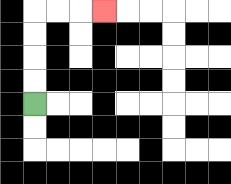{'start': '[1, 4]', 'end': '[4, 0]', 'path_directions': 'U,U,U,U,R,R,R', 'path_coordinates': '[[1, 4], [1, 3], [1, 2], [1, 1], [1, 0], [2, 0], [3, 0], [4, 0]]'}